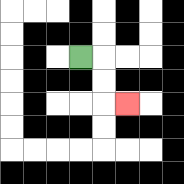{'start': '[3, 2]', 'end': '[5, 4]', 'path_directions': 'R,D,D,R', 'path_coordinates': '[[3, 2], [4, 2], [4, 3], [4, 4], [5, 4]]'}